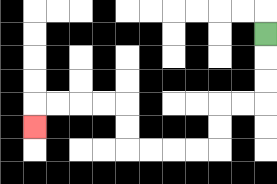{'start': '[11, 1]', 'end': '[1, 5]', 'path_directions': 'D,D,D,L,L,D,D,L,L,L,L,U,U,L,L,L,L,D', 'path_coordinates': '[[11, 1], [11, 2], [11, 3], [11, 4], [10, 4], [9, 4], [9, 5], [9, 6], [8, 6], [7, 6], [6, 6], [5, 6], [5, 5], [5, 4], [4, 4], [3, 4], [2, 4], [1, 4], [1, 5]]'}